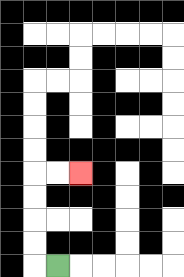{'start': '[2, 11]', 'end': '[3, 7]', 'path_directions': 'L,U,U,U,U,R,R', 'path_coordinates': '[[2, 11], [1, 11], [1, 10], [1, 9], [1, 8], [1, 7], [2, 7], [3, 7]]'}